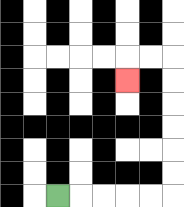{'start': '[2, 8]', 'end': '[5, 3]', 'path_directions': 'R,R,R,R,R,U,U,U,U,U,U,L,L,D', 'path_coordinates': '[[2, 8], [3, 8], [4, 8], [5, 8], [6, 8], [7, 8], [7, 7], [7, 6], [7, 5], [7, 4], [7, 3], [7, 2], [6, 2], [5, 2], [5, 3]]'}